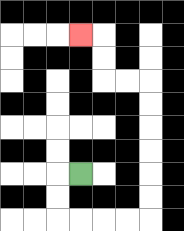{'start': '[3, 7]', 'end': '[3, 1]', 'path_directions': 'L,D,D,R,R,R,R,U,U,U,U,U,U,L,L,U,U,L', 'path_coordinates': '[[3, 7], [2, 7], [2, 8], [2, 9], [3, 9], [4, 9], [5, 9], [6, 9], [6, 8], [6, 7], [6, 6], [6, 5], [6, 4], [6, 3], [5, 3], [4, 3], [4, 2], [4, 1], [3, 1]]'}